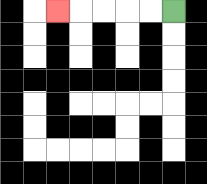{'start': '[7, 0]', 'end': '[2, 0]', 'path_directions': 'L,L,L,L,L', 'path_coordinates': '[[7, 0], [6, 0], [5, 0], [4, 0], [3, 0], [2, 0]]'}